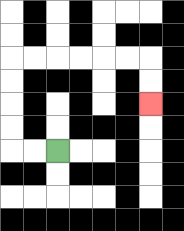{'start': '[2, 6]', 'end': '[6, 4]', 'path_directions': 'L,L,U,U,U,U,R,R,R,R,R,R,D,D', 'path_coordinates': '[[2, 6], [1, 6], [0, 6], [0, 5], [0, 4], [0, 3], [0, 2], [1, 2], [2, 2], [3, 2], [4, 2], [5, 2], [6, 2], [6, 3], [6, 4]]'}